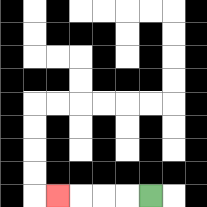{'start': '[6, 8]', 'end': '[2, 8]', 'path_directions': 'L,L,L,L', 'path_coordinates': '[[6, 8], [5, 8], [4, 8], [3, 8], [2, 8]]'}